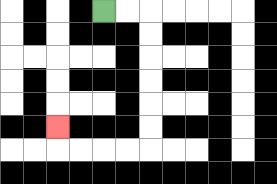{'start': '[4, 0]', 'end': '[2, 5]', 'path_directions': 'R,R,D,D,D,D,D,D,L,L,L,L,U', 'path_coordinates': '[[4, 0], [5, 0], [6, 0], [6, 1], [6, 2], [6, 3], [6, 4], [6, 5], [6, 6], [5, 6], [4, 6], [3, 6], [2, 6], [2, 5]]'}